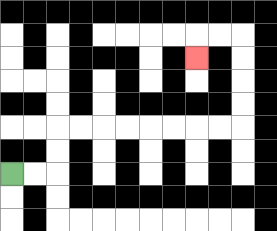{'start': '[0, 7]', 'end': '[8, 2]', 'path_directions': 'R,R,U,U,R,R,R,R,R,R,R,R,U,U,U,U,L,L,D', 'path_coordinates': '[[0, 7], [1, 7], [2, 7], [2, 6], [2, 5], [3, 5], [4, 5], [5, 5], [6, 5], [7, 5], [8, 5], [9, 5], [10, 5], [10, 4], [10, 3], [10, 2], [10, 1], [9, 1], [8, 1], [8, 2]]'}